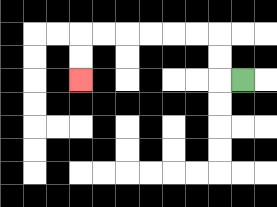{'start': '[10, 3]', 'end': '[3, 3]', 'path_directions': 'L,U,U,L,L,L,L,L,L,D,D', 'path_coordinates': '[[10, 3], [9, 3], [9, 2], [9, 1], [8, 1], [7, 1], [6, 1], [5, 1], [4, 1], [3, 1], [3, 2], [3, 3]]'}